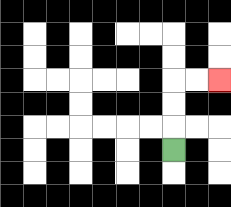{'start': '[7, 6]', 'end': '[9, 3]', 'path_directions': 'U,U,U,R,R', 'path_coordinates': '[[7, 6], [7, 5], [7, 4], [7, 3], [8, 3], [9, 3]]'}